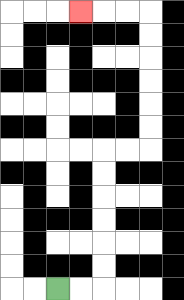{'start': '[2, 12]', 'end': '[3, 0]', 'path_directions': 'R,R,U,U,U,U,U,U,R,R,U,U,U,U,U,U,L,L,L', 'path_coordinates': '[[2, 12], [3, 12], [4, 12], [4, 11], [4, 10], [4, 9], [4, 8], [4, 7], [4, 6], [5, 6], [6, 6], [6, 5], [6, 4], [6, 3], [6, 2], [6, 1], [6, 0], [5, 0], [4, 0], [3, 0]]'}